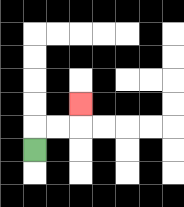{'start': '[1, 6]', 'end': '[3, 4]', 'path_directions': 'U,R,R,U', 'path_coordinates': '[[1, 6], [1, 5], [2, 5], [3, 5], [3, 4]]'}